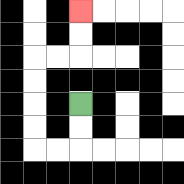{'start': '[3, 4]', 'end': '[3, 0]', 'path_directions': 'D,D,L,L,U,U,U,U,R,R,U,U', 'path_coordinates': '[[3, 4], [3, 5], [3, 6], [2, 6], [1, 6], [1, 5], [1, 4], [1, 3], [1, 2], [2, 2], [3, 2], [3, 1], [3, 0]]'}